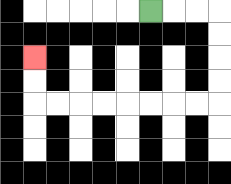{'start': '[6, 0]', 'end': '[1, 2]', 'path_directions': 'R,R,R,D,D,D,D,L,L,L,L,L,L,L,L,U,U', 'path_coordinates': '[[6, 0], [7, 0], [8, 0], [9, 0], [9, 1], [9, 2], [9, 3], [9, 4], [8, 4], [7, 4], [6, 4], [5, 4], [4, 4], [3, 4], [2, 4], [1, 4], [1, 3], [1, 2]]'}